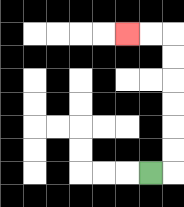{'start': '[6, 7]', 'end': '[5, 1]', 'path_directions': 'R,U,U,U,U,U,U,L,L', 'path_coordinates': '[[6, 7], [7, 7], [7, 6], [7, 5], [7, 4], [7, 3], [7, 2], [7, 1], [6, 1], [5, 1]]'}